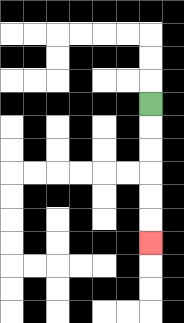{'start': '[6, 4]', 'end': '[6, 10]', 'path_directions': 'D,D,D,D,D,D', 'path_coordinates': '[[6, 4], [6, 5], [6, 6], [6, 7], [6, 8], [6, 9], [6, 10]]'}